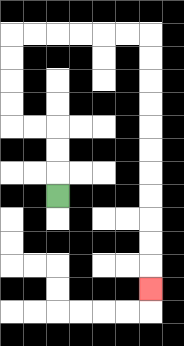{'start': '[2, 8]', 'end': '[6, 12]', 'path_directions': 'U,U,U,L,L,U,U,U,U,R,R,R,R,R,R,D,D,D,D,D,D,D,D,D,D,D', 'path_coordinates': '[[2, 8], [2, 7], [2, 6], [2, 5], [1, 5], [0, 5], [0, 4], [0, 3], [0, 2], [0, 1], [1, 1], [2, 1], [3, 1], [4, 1], [5, 1], [6, 1], [6, 2], [6, 3], [6, 4], [6, 5], [6, 6], [6, 7], [6, 8], [6, 9], [6, 10], [6, 11], [6, 12]]'}